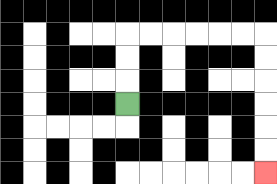{'start': '[5, 4]', 'end': '[11, 7]', 'path_directions': 'U,U,U,R,R,R,R,R,R,D,D,D,D,D,D', 'path_coordinates': '[[5, 4], [5, 3], [5, 2], [5, 1], [6, 1], [7, 1], [8, 1], [9, 1], [10, 1], [11, 1], [11, 2], [11, 3], [11, 4], [11, 5], [11, 6], [11, 7]]'}